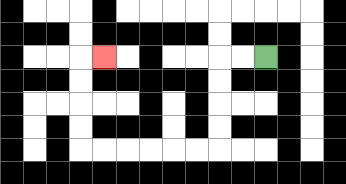{'start': '[11, 2]', 'end': '[4, 2]', 'path_directions': 'L,L,D,D,D,D,L,L,L,L,L,L,U,U,U,U,R', 'path_coordinates': '[[11, 2], [10, 2], [9, 2], [9, 3], [9, 4], [9, 5], [9, 6], [8, 6], [7, 6], [6, 6], [5, 6], [4, 6], [3, 6], [3, 5], [3, 4], [3, 3], [3, 2], [4, 2]]'}